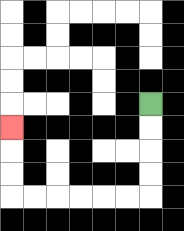{'start': '[6, 4]', 'end': '[0, 5]', 'path_directions': 'D,D,D,D,L,L,L,L,L,L,U,U,U', 'path_coordinates': '[[6, 4], [6, 5], [6, 6], [6, 7], [6, 8], [5, 8], [4, 8], [3, 8], [2, 8], [1, 8], [0, 8], [0, 7], [0, 6], [0, 5]]'}